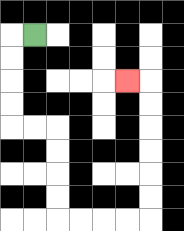{'start': '[1, 1]', 'end': '[5, 3]', 'path_directions': 'L,D,D,D,D,R,R,D,D,D,D,R,R,R,R,U,U,U,U,U,U,L', 'path_coordinates': '[[1, 1], [0, 1], [0, 2], [0, 3], [0, 4], [0, 5], [1, 5], [2, 5], [2, 6], [2, 7], [2, 8], [2, 9], [3, 9], [4, 9], [5, 9], [6, 9], [6, 8], [6, 7], [6, 6], [6, 5], [6, 4], [6, 3], [5, 3]]'}